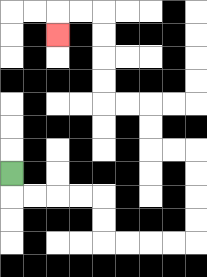{'start': '[0, 7]', 'end': '[2, 1]', 'path_directions': 'D,R,R,R,R,D,D,R,R,R,R,U,U,U,U,L,L,U,U,L,L,U,U,U,U,L,L,D', 'path_coordinates': '[[0, 7], [0, 8], [1, 8], [2, 8], [3, 8], [4, 8], [4, 9], [4, 10], [5, 10], [6, 10], [7, 10], [8, 10], [8, 9], [8, 8], [8, 7], [8, 6], [7, 6], [6, 6], [6, 5], [6, 4], [5, 4], [4, 4], [4, 3], [4, 2], [4, 1], [4, 0], [3, 0], [2, 0], [2, 1]]'}